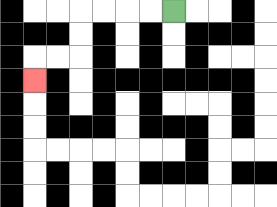{'start': '[7, 0]', 'end': '[1, 3]', 'path_directions': 'L,L,L,L,D,D,L,L,D', 'path_coordinates': '[[7, 0], [6, 0], [5, 0], [4, 0], [3, 0], [3, 1], [3, 2], [2, 2], [1, 2], [1, 3]]'}